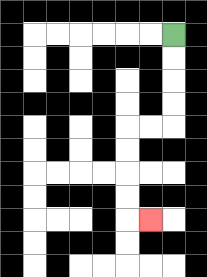{'start': '[7, 1]', 'end': '[6, 9]', 'path_directions': 'D,D,D,D,L,L,D,D,D,D,R', 'path_coordinates': '[[7, 1], [7, 2], [7, 3], [7, 4], [7, 5], [6, 5], [5, 5], [5, 6], [5, 7], [5, 8], [5, 9], [6, 9]]'}